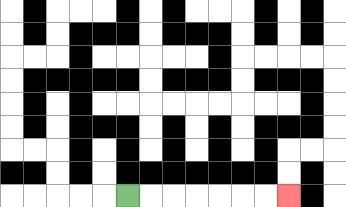{'start': '[5, 8]', 'end': '[12, 8]', 'path_directions': 'R,R,R,R,R,R,R', 'path_coordinates': '[[5, 8], [6, 8], [7, 8], [8, 8], [9, 8], [10, 8], [11, 8], [12, 8]]'}